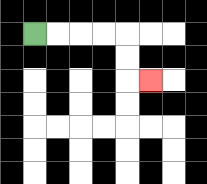{'start': '[1, 1]', 'end': '[6, 3]', 'path_directions': 'R,R,R,R,D,D,R', 'path_coordinates': '[[1, 1], [2, 1], [3, 1], [4, 1], [5, 1], [5, 2], [5, 3], [6, 3]]'}